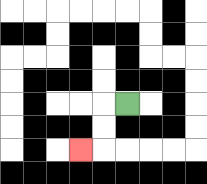{'start': '[5, 4]', 'end': '[3, 6]', 'path_directions': 'L,D,D,L', 'path_coordinates': '[[5, 4], [4, 4], [4, 5], [4, 6], [3, 6]]'}